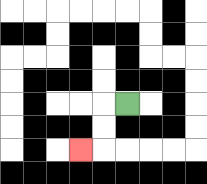{'start': '[5, 4]', 'end': '[3, 6]', 'path_directions': 'L,D,D,L', 'path_coordinates': '[[5, 4], [4, 4], [4, 5], [4, 6], [3, 6]]'}